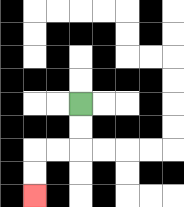{'start': '[3, 4]', 'end': '[1, 8]', 'path_directions': 'D,D,L,L,D,D', 'path_coordinates': '[[3, 4], [3, 5], [3, 6], [2, 6], [1, 6], [1, 7], [1, 8]]'}